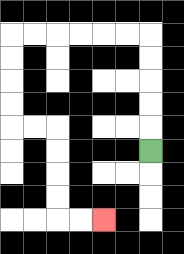{'start': '[6, 6]', 'end': '[4, 9]', 'path_directions': 'U,U,U,U,U,L,L,L,L,L,L,D,D,D,D,R,R,D,D,D,D,R,R', 'path_coordinates': '[[6, 6], [6, 5], [6, 4], [6, 3], [6, 2], [6, 1], [5, 1], [4, 1], [3, 1], [2, 1], [1, 1], [0, 1], [0, 2], [0, 3], [0, 4], [0, 5], [1, 5], [2, 5], [2, 6], [2, 7], [2, 8], [2, 9], [3, 9], [4, 9]]'}